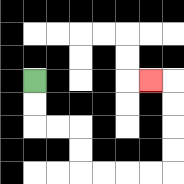{'start': '[1, 3]', 'end': '[6, 3]', 'path_directions': 'D,D,R,R,D,D,R,R,R,R,U,U,U,U,L', 'path_coordinates': '[[1, 3], [1, 4], [1, 5], [2, 5], [3, 5], [3, 6], [3, 7], [4, 7], [5, 7], [6, 7], [7, 7], [7, 6], [7, 5], [7, 4], [7, 3], [6, 3]]'}